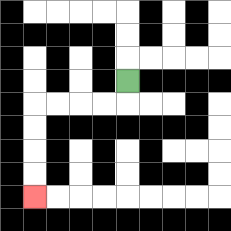{'start': '[5, 3]', 'end': '[1, 8]', 'path_directions': 'D,L,L,L,L,D,D,D,D', 'path_coordinates': '[[5, 3], [5, 4], [4, 4], [3, 4], [2, 4], [1, 4], [1, 5], [1, 6], [1, 7], [1, 8]]'}